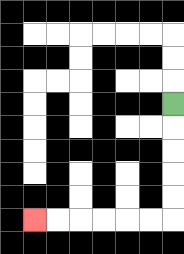{'start': '[7, 4]', 'end': '[1, 9]', 'path_directions': 'D,D,D,D,D,L,L,L,L,L,L', 'path_coordinates': '[[7, 4], [7, 5], [7, 6], [7, 7], [7, 8], [7, 9], [6, 9], [5, 9], [4, 9], [3, 9], [2, 9], [1, 9]]'}